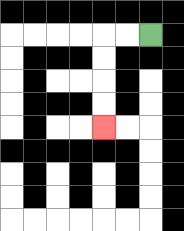{'start': '[6, 1]', 'end': '[4, 5]', 'path_directions': 'L,L,D,D,D,D', 'path_coordinates': '[[6, 1], [5, 1], [4, 1], [4, 2], [4, 3], [4, 4], [4, 5]]'}